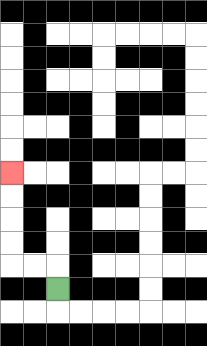{'start': '[2, 12]', 'end': '[0, 7]', 'path_directions': 'U,L,L,U,U,U,U', 'path_coordinates': '[[2, 12], [2, 11], [1, 11], [0, 11], [0, 10], [0, 9], [0, 8], [0, 7]]'}